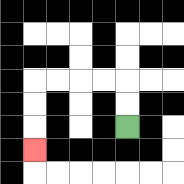{'start': '[5, 5]', 'end': '[1, 6]', 'path_directions': 'U,U,L,L,L,L,D,D,D', 'path_coordinates': '[[5, 5], [5, 4], [5, 3], [4, 3], [3, 3], [2, 3], [1, 3], [1, 4], [1, 5], [1, 6]]'}